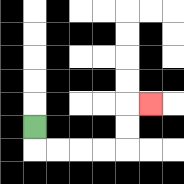{'start': '[1, 5]', 'end': '[6, 4]', 'path_directions': 'D,R,R,R,R,U,U,R', 'path_coordinates': '[[1, 5], [1, 6], [2, 6], [3, 6], [4, 6], [5, 6], [5, 5], [5, 4], [6, 4]]'}